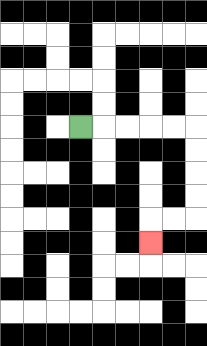{'start': '[3, 5]', 'end': '[6, 10]', 'path_directions': 'R,R,R,R,R,D,D,D,D,L,L,D', 'path_coordinates': '[[3, 5], [4, 5], [5, 5], [6, 5], [7, 5], [8, 5], [8, 6], [8, 7], [8, 8], [8, 9], [7, 9], [6, 9], [6, 10]]'}